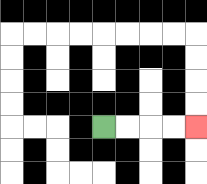{'start': '[4, 5]', 'end': '[8, 5]', 'path_directions': 'R,R,R,R', 'path_coordinates': '[[4, 5], [5, 5], [6, 5], [7, 5], [8, 5]]'}